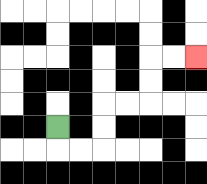{'start': '[2, 5]', 'end': '[8, 2]', 'path_directions': 'D,R,R,U,U,R,R,U,U,R,R', 'path_coordinates': '[[2, 5], [2, 6], [3, 6], [4, 6], [4, 5], [4, 4], [5, 4], [6, 4], [6, 3], [6, 2], [7, 2], [8, 2]]'}